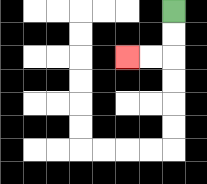{'start': '[7, 0]', 'end': '[5, 2]', 'path_directions': 'D,D,L,L', 'path_coordinates': '[[7, 0], [7, 1], [7, 2], [6, 2], [5, 2]]'}